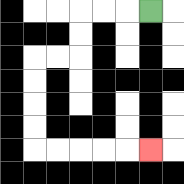{'start': '[6, 0]', 'end': '[6, 6]', 'path_directions': 'L,L,L,D,D,L,L,D,D,D,D,R,R,R,R,R', 'path_coordinates': '[[6, 0], [5, 0], [4, 0], [3, 0], [3, 1], [3, 2], [2, 2], [1, 2], [1, 3], [1, 4], [1, 5], [1, 6], [2, 6], [3, 6], [4, 6], [5, 6], [6, 6]]'}